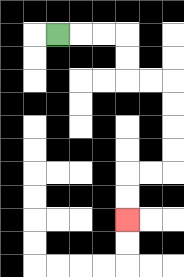{'start': '[2, 1]', 'end': '[5, 9]', 'path_directions': 'R,R,R,D,D,R,R,D,D,D,D,L,L,D,D', 'path_coordinates': '[[2, 1], [3, 1], [4, 1], [5, 1], [5, 2], [5, 3], [6, 3], [7, 3], [7, 4], [7, 5], [7, 6], [7, 7], [6, 7], [5, 7], [5, 8], [5, 9]]'}